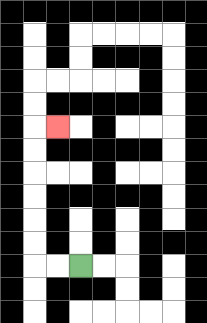{'start': '[3, 11]', 'end': '[2, 5]', 'path_directions': 'L,L,U,U,U,U,U,U,R', 'path_coordinates': '[[3, 11], [2, 11], [1, 11], [1, 10], [1, 9], [1, 8], [1, 7], [1, 6], [1, 5], [2, 5]]'}